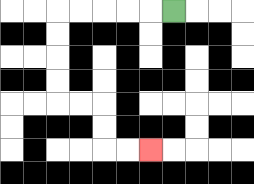{'start': '[7, 0]', 'end': '[6, 6]', 'path_directions': 'L,L,L,L,L,D,D,D,D,R,R,D,D,R,R', 'path_coordinates': '[[7, 0], [6, 0], [5, 0], [4, 0], [3, 0], [2, 0], [2, 1], [2, 2], [2, 3], [2, 4], [3, 4], [4, 4], [4, 5], [4, 6], [5, 6], [6, 6]]'}